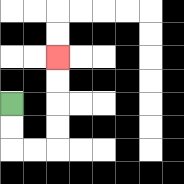{'start': '[0, 4]', 'end': '[2, 2]', 'path_directions': 'D,D,R,R,U,U,U,U', 'path_coordinates': '[[0, 4], [0, 5], [0, 6], [1, 6], [2, 6], [2, 5], [2, 4], [2, 3], [2, 2]]'}